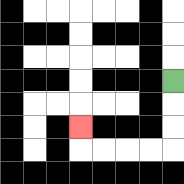{'start': '[7, 3]', 'end': '[3, 5]', 'path_directions': 'D,D,D,L,L,L,L,U', 'path_coordinates': '[[7, 3], [7, 4], [7, 5], [7, 6], [6, 6], [5, 6], [4, 6], [3, 6], [3, 5]]'}